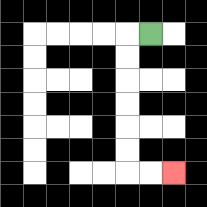{'start': '[6, 1]', 'end': '[7, 7]', 'path_directions': 'L,D,D,D,D,D,D,R,R', 'path_coordinates': '[[6, 1], [5, 1], [5, 2], [5, 3], [5, 4], [5, 5], [5, 6], [5, 7], [6, 7], [7, 7]]'}